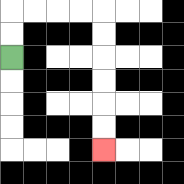{'start': '[0, 2]', 'end': '[4, 6]', 'path_directions': 'U,U,R,R,R,R,D,D,D,D,D,D', 'path_coordinates': '[[0, 2], [0, 1], [0, 0], [1, 0], [2, 0], [3, 0], [4, 0], [4, 1], [4, 2], [4, 3], [4, 4], [4, 5], [4, 6]]'}